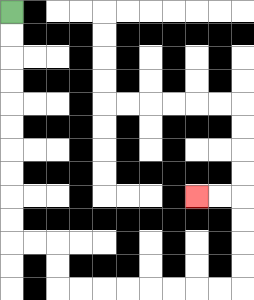{'start': '[0, 0]', 'end': '[8, 8]', 'path_directions': 'D,D,D,D,D,D,D,D,D,D,R,R,D,D,R,R,R,R,R,R,R,R,U,U,U,U,L,L', 'path_coordinates': '[[0, 0], [0, 1], [0, 2], [0, 3], [0, 4], [0, 5], [0, 6], [0, 7], [0, 8], [0, 9], [0, 10], [1, 10], [2, 10], [2, 11], [2, 12], [3, 12], [4, 12], [5, 12], [6, 12], [7, 12], [8, 12], [9, 12], [10, 12], [10, 11], [10, 10], [10, 9], [10, 8], [9, 8], [8, 8]]'}